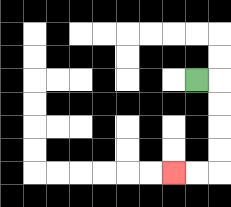{'start': '[8, 3]', 'end': '[7, 7]', 'path_directions': 'R,D,D,D,D,L,L', 'path_coordinates': '[[8, 3], [9, 3], [9, 4], [9, 5], [9, 6], [9, 7], [8, 7], [7, 7]]'}